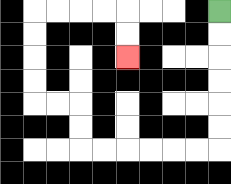{'start': '[9, 0]', 'end': '[5, 2]', 'path_directions': 'D,D,D,D,D,D,L,L,L,L,L,L,U,U,L,L,U,U,U,U,R,R,R,R,D,D', 'path_coordinates': '[[9, 0], [9, 1], [9, 2], [9, 3], [9, 4], [9, 5], [9, 6], [8, 6], [7, 6], [6, 6], [5, 6], [4, 6], [3, 6], [3, 5], [3, 4], [2, 4], [1, 4], [1, 3], [1, 2], [1, 1], [1, 0], [2, 0], [3, 0], [4, 0], [5, 0], [5, 1], [5, 2]]'}